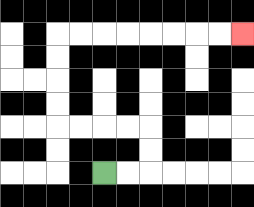{'start': '[4, 7]', 'end': '[10, 1]', 'path_directions': 'R,R,U,U,L,L,L,L,U,U,U,U,R,R,R,R,R,R,R,R', 'path_coordinates': '[[4, 7], [5, 7], [6, 7], [6, 6], [6, 5], [5, 5], [4, 5], [3, 5], [2, 5], [2, 4], [2, 3], [2, 2], [2, 1], [3, 1], [4, 1], [5, 1], [6, 1], [7, 1], [8, 1], [9, 1], [10, 1]]'}